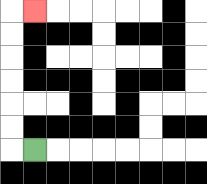{'start': '[1, 6]', 'end': '[1, 0]', 'path_directions': 'L,U,U,U,U,U,U,R', 'path_coordinates': '[[1, 6], [0, 6], [0, 5], [0, 4], [0, 3], [0, 2], [0, 1], [0, 0], [1, 0]]'}